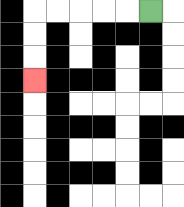{'start': '[6, 0]', 'end': '[1, 3]', 'path_directions': 'L,L,L,L,L,D,D,D', 'path_coordinates': '[[6, 0], [5, 0], [4, 0], [3, 0], [2, 0], [1, 0], [1, 1], [1, 2], [1, 3]]'}